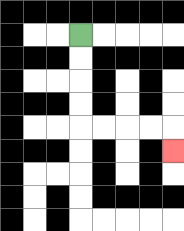{'start': '[3, 1]', 'end': '[7, 6]', 'path_directions': 'D,D,D,D,R,R,R,R,D', 'path_coordinates': '[[3, 1], [3, 2], [3, 3], [3, 4], [3, 5], [4, 5], [5, 5], [6, 5], [7, 5], [7, 6]]'}